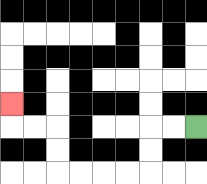{'start': '[8, 5]', 'end': '[0, 4]', 'path_directions': 'L,L,D,D,L,L,L,L,U,U,L,L,U', 'path_coordinates': '[[8, 5], [7, 5], [6, 5], [6, 6], [6, 7], [5, 7], [4, 7], [3, 7], [2, 7], [2, 6], [2, 5], [1, 5], [0, 5], [0, 4]]'}